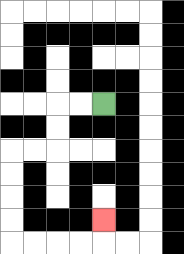{'start': '[4, 4]', 'end': '[4, 9]', 'path_directions': 'L,L,D,D,L,L,D,D,D,D,R,R,R,R,U', 'path_coordinates': '[[4, 4], [3, 4], [2, 4], [2, 5], [2, 6], [1, 6], [0, 6], [0, 7], [0, 8], [0, 9], [0, 10], [1, 10], [2, 10], [3, 10], [4, 10], [4, 9]]'}